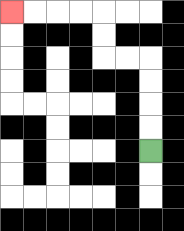{'start': '[6, 6]', 'end': '[0, 0]', 'path_directions': 'U,U,U,U,L,L,U,U,L,L,L,L', 'path_coordinates': '[[6, 6], [6, 5], [6, 4], [6, 3], [6, 2], [5, 2], [4, 2], [4, 1], [4, 0], [3, 0], [2, 0], [1, 0], [0, 0]]'}